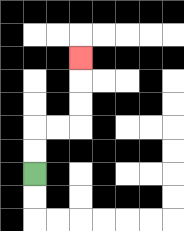{'start': '[1, 7]', 'end': '[3, 2]', 'path_directions': 'U,U,R,R,U,U,U', 'path_coordinates': '[[1, 7], [1, 6], [1, 5], [2, 5], [3, 5], [3, 4], [3, 3], [3, 2]]'}